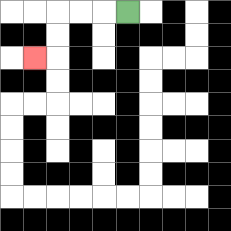{'start': '[5, 0]', 'end': '[1, 2]', 'path_directions': 'L,L,L,D,D,L', 'path_coordinates': '[[5, 0], [4, 0], [3, 0], [2, 0], [2, 1], [2, 2], [1, 2]]'}